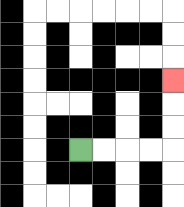{'start': '[3, 6]', 'end': '[7, 3]', 'path_directions': 'R,R,R,R,U,U,U', 'path_coordinates': '[[3, 6], [4, 6], [5, 6], [6, 6], [7, 6], [7, 5], [7, 4], [7, 3]]'}